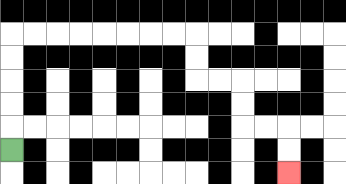{'start': '[0, 6]', 'end': '[12, 7]', 'path_directions': 'U,U,U,U,U,R,R,R,R,R,R,R,R,D,D,R,R,D,D,R,R,D,D', 'path_coordinates': '[[0, 6], [0, 5], [0, 4], [0, 3], [0, 2], [0, 1], [1, 1], [2, 1], [3, 1], [4, 1], [5, 1], [6, 1], [7, 1], [8, 1], [8, 2], [8, 3], [9, 3], [10, 3], [10, 4], [10, 5], [11, 5], [12, 5], [12, 6], [12, 7]]'}